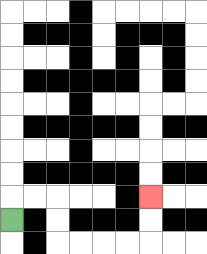{'start': '[0, 9]', 'end': '[6, 8]', 'path_directions': 'U,R,R,D,D,R,R,R,R,U,U', 'path_coordinates': '[[0, 9], [0, 8], [1, 8], [2, 8], [2, 9], [2, 10], [3, 10], [4, 10], [5, 10], [6, 10], [6, 9], [6, 8]]'}